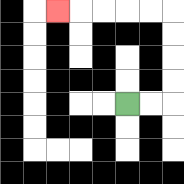{'start': '[5, 4]', 'end': '[2, 0]', 'path_directions': 'R,R,U,U,U,U,L,L,L,L,L', 'path_coordinates': '[[5, 4], [6, 4], [7, 4], [7, 3], [7, 2], [7, 1], [7, 0], [6, 0], [5, 0], [4, 0], [3, 0], [2, 0]]'}